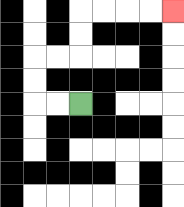{'start': '[3, 4]', 'end': '[7, 0]', 'path_directions': 'L,L,U,U,R,R,U,U,R,R,R,R', 'path_coordinates': '[[3, 4], [2, 4], [1, 4], [1, 3], [1, 2], [2, 2], [3, 2], [3, 1], [3, 0], [4, 0], [5, 0], [6, 0], [7, 0]]'}